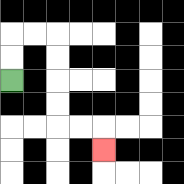{'start': '[0, 3]', 'end': '[4, 6]', 'path_directions': 'U,U,R,R,D,D,D,D,R,R,D', 'path_coordinates': '[[0, 3], [0, 2], [0, 1], [1, 1], [2, 1], [2, 2], [2, 3], [2, 4], [2, 5], [3, 5], [4, 5], [4, 6]]'}